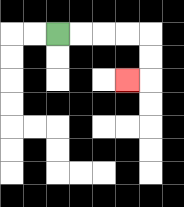{'start': '[2, 1]', 'end': '[5, 3]', 'path_directions': 'R,R,R,R,D,D,L', 'path_coordinates': '[[2, 1], [3, 1], [4, 1], [5, 1], [6, 1], [6, 2], [6, 3], [5, 3]]'}